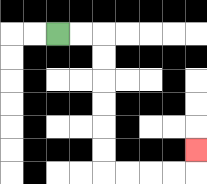{'start': '[2, 1]', 'end': '[8, 6]', 'path_directions': 'R,R,D,D,D,D,D,D,R,R,R,R,U', 'path_coordinates': '[[2, 1], [3, 1], [4, 1], [4, 2], [4, 3], [4, 4], [4, 5], [4, 6], [4, 7], [5, 7], [6, 7], [7, 7], [8, 7], [8, 6]]'}